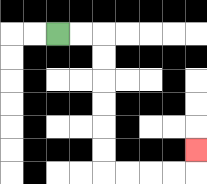{'start': '[2, 1]', 'end': '[8, 6]', 'path_directions': 'R,R,D,D,D,D,D,D,R,R,R,R,U', 'path_coordinates': '[[2, 1], [3, 1], [4, 1], [4, 2], [4, 3], [4, 4], [4, 5], [4, 6], [4, 7], [5, 7], [6, 7], [7, 7], [8, 7], [8, 6]]'}